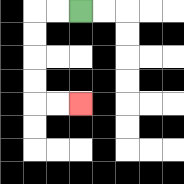{'start': '[3, 0]', 'end': '[3, 4]', 'path_directions': 'L,L,D,D,D,D,R,R', 'path_coordinates': '[[3, 0], [2, 0], [1, 0], [1, 1], [1, 2], [1, 3], [1, 4], [2, 4], [3, 4]]'}